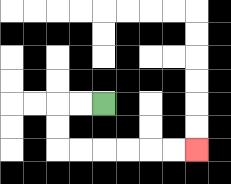{'start': '[4, 4]', 'end': '[8, 6]', 'path_directions': 'L,L,D,D,R,R,R,R,R,R', 'path_coordinates': '[[4, 4], [3, 4], [2, 4], [2, 5], [2, 6], [3, 6], [4, 6], [5, 6], [6, 6], [7, 6], [8, 6]]'}